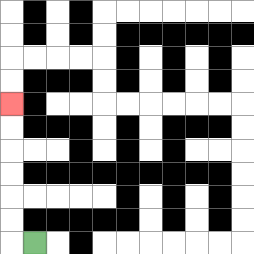{'start': '[1, 10]', 'end': '[0, 4]', 'path_directions': 'L,U,U,U,U,U,U', 'path_coordinates': '[[1, 10], [0, 10], [0, 9], [0, 8], [0, 7], [0, 6], [0, 5], [0, 4]]'}